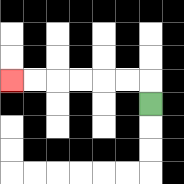{'start': '[6, 4]', 'end': '[0, 3]', 'path_directions': 'U,L,L,L,L,L,L', 'path_coordinates': '[[6, 4], [6, 3], [5, 3], [4, 3], [3, 3], [2, 3], [1, 3], [0, 3]]'}